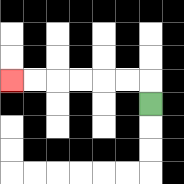{'start': '[6, 4]', 'end': '[0, 3]', 'path_directions': 'U,L,L,L,L,L,L', 'path_coordinates': '[[6, 4], [6, 3], [5, 3], [4, 3], [3, 3], [2, 3], [1, 3], [0, 3]]'}